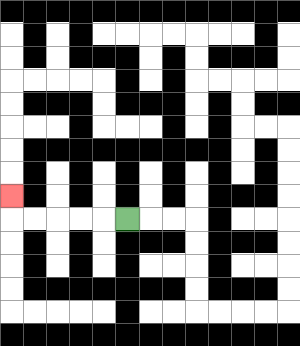{'start': '[5, 9]', 'end': '[0, 8]', 'path_directions': 'L,L,L,L,L,U', 'path_coordinates': '[[5, 9], [4, 9], [3, 9], [2, 9], [1, 9], [0, 9], [0, 8]]'}